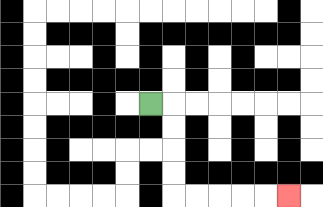{'start': '[6, 4]', 'end': '[12, 8]', 'path_directions': 'R,D,D,D,D,R,R,R,R,R', 'path_coordinates': '[[6, 4], [7, 4], [7, 5], [7, 6], [7, 7], [7, 8], [8, 8], [9, 8], [10, 8], [11, 8], [12, 8]]'}